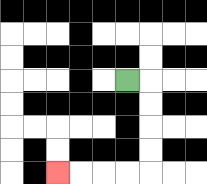{'start': '[5, 3]', 'end': '[2, 7]', 'path_directions': 'R,D,D,D,D,L,L,L,L', 'path_coordinates': '[[5, 3], [6, 3], [6, 4], [6, 5], [6, 6], [6, 7], [5, 7], [4, 7], [3, 7], [2, 7]]'}